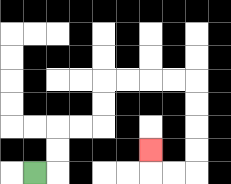{'start': '[1, 7]', 'end': '[6, 6]', 'path_directions': 'R,U,U,R,R,U,U,R,R,R,R,D,D,D,D,L,L,U', 'path_coordinates': '[[1, 7], [2, 7], [2, 6], [2, 5], [3, 5], [4, 5], [4, 4], [4, 3], [5, 3], [6, 3], [7, 3], [8, 3], [8, 4], [8, 5], [8, 6], [8, 7], [7, 7], [6, 7], [6, 6]]'}